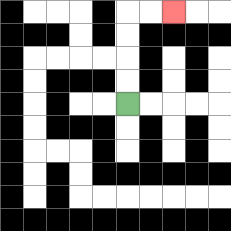{'start': '[5, 4]', 'end': '[7, 0]', 'path_directions': 'U,U,U,U,R,R', 'path_coordinates': '[[5, 4], [5, 3], [5, 2], [5, 1], [5, 0], [6, 0], [7, 0]]'}